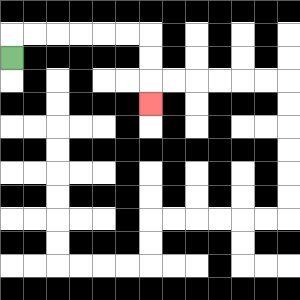{'start': '[0, 2]', 'end': '[6, 4]', 'path_directions': 'U,R,R,R,R,R,R,D,D,D', 'path_coordinates': '[[0, 2], [0, 1], [1, 1], [2, 1], [3, 1], [4, 1], [5, 1], [6, 1], [6, 2], [6, 3], [6, 4]]'}